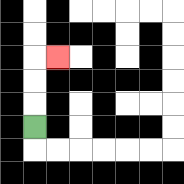{'start': '[1, 5]', 'end': '[2, 2]', 'path_directions': 'U,U,U,R', 'path_coordinates': '[[1, 5], [1, 4], [1, 3], [1, 2], [2, 2]]'}